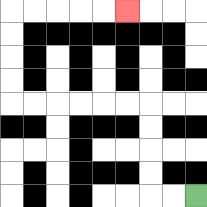{'start': '[8, 8]', 'end': '[5, 0]', 'path_directions': 'L,L,U,U,U,U,L,L,L,L,L,L,U,U,U,U,R,R,R,R,R', 'path_coordinates': '[[8, 8], [7, 8], [6, 8], [6, 7], [6, 6], [6, 5], [6, 4], [5, 4], [4, 4], [3, 4], [2, 4], [1, 4], [0, 4], [0, 3], [0, 2], [0, 1], [0, 0], [1, 0], [2, 0], [3, 0], [4, 0], [5, 0]]'}